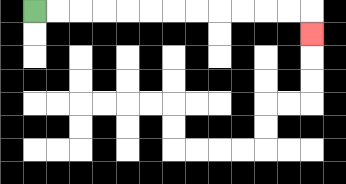{'start': '[1, 0]', 'end': '[13, 1]', 'path_directions': 'R,R,R,R,R,R,R,R,R,R,R,R,D', 'path_coordinates': '[[1, 0], [2, 0], [3, 0], [4, 0], [5, 0], [6, 0], [7, 0], [8, 0], [9, 0], [10, 0], [11, 0], [12, 0], [13, 0], [13, 1]]'}